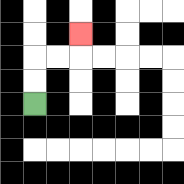{'start': '[1, 4]', 'end': '[3, 1]', 'path_directions': 'U,U,R,R,U', 'path_coordinates': '[[1, 4], [1, 3], [1, 2], [2, 2], [3, 2], [3, 1]]'}